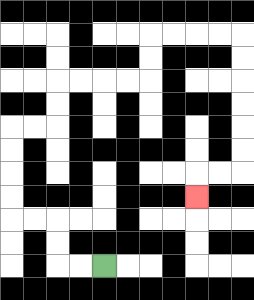{'start': '[4, 11]', 'end': '[8, 8]', 'path_directions': 'L,L,U,U,L,L,U,U,U,U,R,R,U,U,R,R,R,R,U,U,R,R,R,R,D,D,D,D,D,D,L,L,D', 'path_coordinates': '[[4, 11], [3, 11], [2, 11], [2, 10], [2, 9], [1, 9], [0, 9], [0, 8], [0, 7], [0, 6], [0, 5], [1, 5], [2, 5], [2, 4], [2, 3], [3, 3], [4, 3], [5, 3], [6, 3], [6, 2], [6, 1], [7, 1], [8, 1], [9, 1], [10, 1], [10, 2], [10, 3], [10, 4], [10, 5], [10, 6], [10, 7], [9, 7], [8, 7], [8, 8]]'}